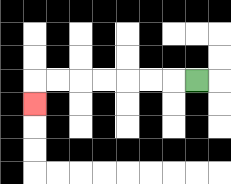{'start': '[8, 3]', 'end': '[1, 4]', 'path_directions': 'L,L,L,L,L,L,L,D', 'path_coordinates': '[[8, 3], [7, 3], [6, 3], [5, 3], [4, 3], [3, 3], [2, 3], [1, 3], [1, 4]]'}